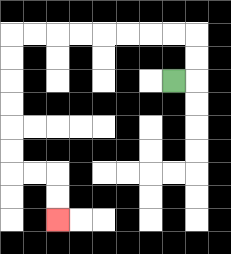{'start': '[7, 3]', 'end': '[2, 9]', 'path_directions': 'R,U,U,L,L,L,L,L,L,L,L,D,D,D,D,D,D,R,R,D,D', 'path_coordinates': '[[7, 3], [8, 3], [8, 2], [8, 1], [7, 1], [6, 1], [5, 1], [4, 1], [3, 1], [2, 1], [1, 1], [0, 1], [0, 2], [0, 3], [0, 4], [0, 5], [0, 6], [0, 7], [1, 7], [2, 7], [2, 8], [2, 9]]'}